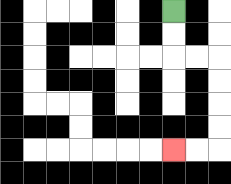{'start': '[7, 0]', 'end': '[7, 6]', 'path_directions': 'D,D,R,R,D,D,D,D,L,L', 'path_coordinates': '[[7, 0], [7, 1], [7, 2], [8, 2], [9, 2], [9, 3], [9, 4], [9, 5], [9, 6], [8, 6], [7, 6]]'}